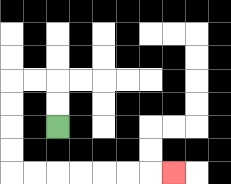{'start': '[2, 5]', 'end': '[7, 7]', 'path_directions': 'U,U,L,L,D,D,D,D,R,R,R,R,R,R,R', 'path_coordinates': '[[2, 5], [2, 4], [2, 3], [1, 3], [0, 3], [0, 4], [0, 5], [0, 6], [0, 7], [1, 7], [2, 7], [3, 7], [4, 7], [5, 7], [6, 7], [7, 7]]'}